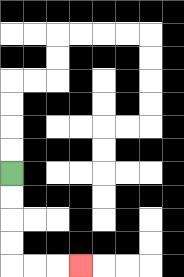{'start': '[0, 7]', 'end': '[3, 11]', 'path_directions': 'D,D,D,D,R,R,R', 'path_coordinates': '[[0, 7], [0, 8], [0, 9], [0, 10], [0, 11], [1, 11], [2, 11], [3, 11]]'}